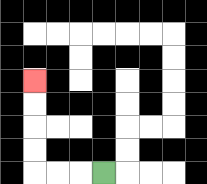{'start': '[4, 7]', 'end': '[1, 3]', 'path_directions': 'L,L,L,U,U,U,U', 'path_coordinates': '[[4, 7], [3, 7], [2, 7], [1, 7], [1, 6], [1, 5], [1, 4], [1, 3]]'}